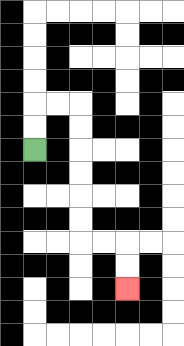{'start': '[1, 6]', 'end': '[5, 12]', 'path_directions': 'U,U,R,R,D,D,D,D,D,D,R,R,D,D', 'path_coordinates': '[[1, 6], [1, 5], [1, 4], [2, 4], [3, 4], [3, 5], [3, 6], [3, 7], [3, 8], [3, 9], [3, 10], [4, 10], [5, 10], [5, 11], [5, 12]]'}